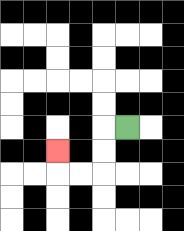{'start': '[5, 5]', 'end': '[2, 6]', 'path_directions': 'L,D,D,L,L,U', 'path_coordinates': '[[5, 5], [4, 5], [4, 6], [4, 7], [3, 7], [2, 7], [2, 6]]'}